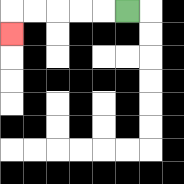{'start': '[5, 0]', 'end': '[0, 1]', 'path_directions': 'L,L,L,L,L,D', 'path_coordinates': '[[5, 0], [4, 0], [3, 0], [2, 0], [1, 0], [0, 0], [0, 1]]'}